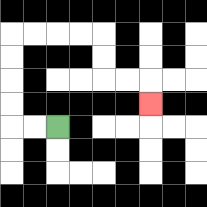{'start': '[2, 5]', 'end': '[6, 4]', 'path_directions': 'L,L,U,U,U,U,R,R,R,R,D,D,R,R,D', 'path_coordinates': '[[2, 5], [1, 5], [0, 5], [0, 4], [0, 3], [0, 2], [0, 1], [1, 1], [2, 1], [3, 1], [4, 1], [4, 2], [4, 3], [5, 3], [6, 3], [6, 4]]'}